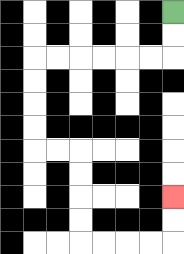{'start': '[7, 0]', 'end': '[7, 8]', 'path_directions': 'D,D,L,L,L,L,L,L,D,D,D,D,R,R,D,D,D,D,R,R,R,R,U,U', 'path_coordinates': '[[7, 0], [7, 1], [7, 2], [6, 2], [5, 2], [4, 2], [3, 2], [2, 2], [1, 2], [1, 3], [1, 4], [1, 5], [1, 6], [2, 6], [3, 6], [3, 7], [3, 8], [3, 9], [3, 10], [4, 10], [5, 10], [6, 10], [7, 10], [7, 9], [7, 8]]'}